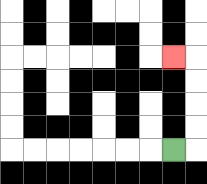{'start': '[7, 6]', 'end': '[7, 2]', 'path_directions': 'R,U,U,U,U,L', 'path_coordinates': '[[7, 6], [8, 6], [8, 5], [8, 4], [8, 3], [8, 2], [7, 2]]'}